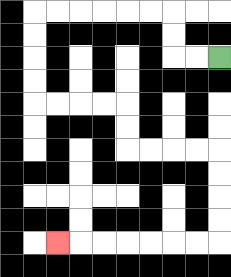{'start': '[9, 2]', 'end': '[2, 10]', 'path_directions': 'L,L,U,U,L,L,L,L,L,L,D,D,D,D,R,R,R,R,D,D,R,R,R,R,D,D,D,D,L,L,L,L,L,L,L', 'path_coordinates': '[[9, 2], [8, 2], [7, 2], [7, 1], [7, 0], [6, 0], [5, 0], [4, 0], [3, 0], [2, 0], [1, 0], [1, 1], [1, 2], [1, 3], [1, 4], [2, 4], [3, 4], [4, 4], [5, 4], [5, 5], [5, 6], [6, 6], [7, 6], [8, 6], [9, 6], [9, 7], [9, 8], [9, 9], [9, 10], [8, 10], [7, 10], [6, 10], [5, 10], [4, 10], [3, 10], [2, 10]]'}